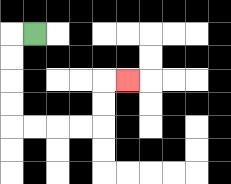{'start': '[1, 1]', 'end': '[5, 3]', 'path_directions': 'L,D,D,D,D,R,R,R,R,U,U,R', 'path_coordinates': '[[1, 1], [0, 1], [0, 2], [0, 3], [0, 4], [0, 5], [1, 5], [2, 5], [3, 5], [4, 5], [4, 4], [4, 3], [5, 3]]'}